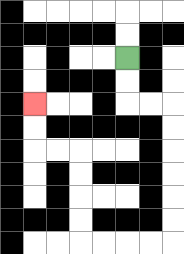{'start': '[5, 2]', 'end': '[1, 4]', 'path_directions': 'D,D,R,R,D,D,D,D,D,D,L,L,L,L,U,U,U,U,L,L,U,U', 'path_coordinates': '[[5, 2], [5, 3], [5, 4], [6, 4], [7, 4], [7, 5], [7, 6], [7, 7], [7, 8], [7, 9], [7, 10], [6, 10], [5, 10], [4, 10], [3, 10], [3, 9], [3, 8], [3, 7], [3, 6], [2, 6], [1, 6], [1, 5], [1, 4]]'}